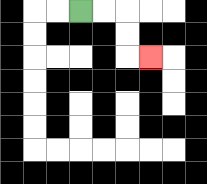{'start': '[3, 0]', 'end': '[6, 2]', 'path_directions': 'R,R,D,D,R', 'path_coordinates': '[[3, 0], [4, 0], [5, 0], [5, 1], [5, 2], [6, 2]]'}